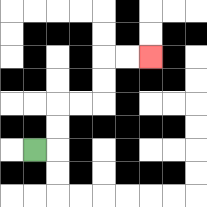{'start': '[1, 6]', 'end': '[6, 2]', 'path_directions': 'R,U,U,R,R,U,U,R,R', 'path_coordinates': '[[1, 6], [2, 6], [2, 5], [2, 4], [3, 4], [4, 4], [4, 3], [4, 2], [5, 2], [6, 2]]'}